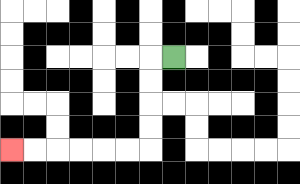{'start': '[7, 2]', 'end': '[0, 6]', 'path_directions': 'L,D,D,D,D,L,L,L,L,L,L', 'path_coordinates': '[[7, 2], [6, 2], [6, 3], [6, 4], [6, 5], [6, 6], [5, 6], [4, 6], [3, 6], [2, 6], [1, 6], [0, 6]]'}